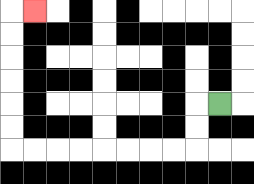{'start': '[9, 4]', 'end': '[1, 0]', 'path_directions': 'L,D,D,L,L,L,L,L,L,L,L,U,U,U,U,U,U,R', 'path_coordinates': '[[9, 4], [8, 4], [8, 5], [8, 6], [7, 6], [6, 6], [5, 6], [4, 6], [3, 6], [2, 6], [1, 6], [0, 6], [0, 5], [0, 4], [0, 3], [0, 2], [0, 1], [0, 0], [1, 0]]'}